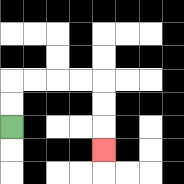{'start': '[0, 5]', 'end': '[4, 6]', 'path_directions': 'U,U,R,R,R,R,D,D,D', 'path_coordinates': '[[0, 5], [0, 4], [0, 3], [1, 3], [2, 3], [3, 3], [4, 3], [4, 4], [4, 5], [4, 6]]'}